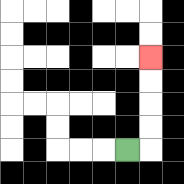{'start': '[5, 6]', 'end': '[6, 2]', 'path_directions': 'R,U,U,U,U', 'path_coordinates': '[[5, 6], [6, 6], [6, 5], [6, 4], [6, 3], [6, 2]]'}